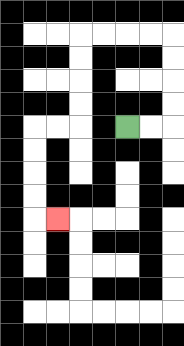{'start': '[5, 5]', 'end': '[2, 9]', 'path_directions': 'R,R,U,U,U,U,L,L,L,L,D,D,D,D,L,L,D,D,D,D,R', 'path_coordinates': '[[5, 5], [6, 5], [7, 5], [7, 4], [7, 3], [7, 2], [7, 1], [6, 1], [5, 1], [4, 1], [3, 1], [3, 2], [3, 3], [3, 4], [3, 5], [2, 5], [1, 5], [1, 6], [1, 7], [1, 8], [1, 9], [2, 9]]'}